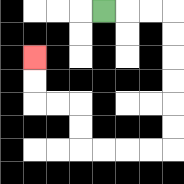{'start': '[4, 0]', 'end': '[1, 2]', 'path_directions': 'R,R,R,D,D,D,D,D,D,L,L,L,L,U,U,L,L,U,U', 'path_coordinates': '[[4, 0], [5, 0], [6, 0], [7, 0], [7, 1], [7, 2], [7, 3], [7, 4], [7, 5], [7, 6], [6, 6], [5, 6], [4, 6], [3, 6], [3, 5], [3, 4], [2, 4], [1, 4], [1, 3], [1, 2]]'}